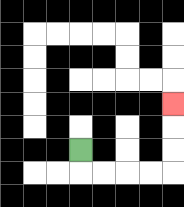{'start': '[3, 6]', 'end': '[7, 4]', 'path_directions': 'D,R,R,R,R,U,U,U', 'path_coordinates': '[[3, 6], [3, 7], [4, 7], [5, 7], [6, 7], [7, 7], [7, 6], [7, 5], [7, 4]]'}